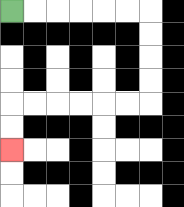{'start': '[0, 0]', 'end': '[0, 6]', 'path_directions': 'R,R,R,R,R,R,D,D,D,D,L,L,L,L,L,L,D,D', 'path_coordinates': '[[0, 0], [1, 0], [2, 0], [3, 0], [4, 0], [5, 0], [6, 0], [6, 1], [6, 2], [6, 3], [6, 4], [5, 4], [4, 4], [3, 4], [2, 4], [1, 4], [0, 4], [0, 5], [0, 6]]'}